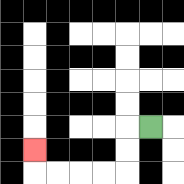{'start': '[6, 5]', 'end': '[1, 6]', 'path_directions': 'L,D,D,L,L,L,L,U', 'path_coordinates': '[[6, 5], [5, 5], [5, 6], [5, 7], [4, 7], [3, 7], [2, 7], [1, 7], [1, 6]]'}